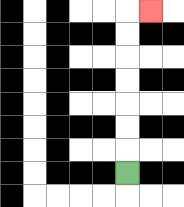{'start': '[5, 7]', 'end': '[6, 0]', 'path_directions': 'U,U,U,U,U,U,U,R', 'path_coordinates': '[[5, 7], [5, 6], [5, 5], [5, 4], [5, 3], [5, 2], [5, 1], [5, 0], [6, 0]]'}